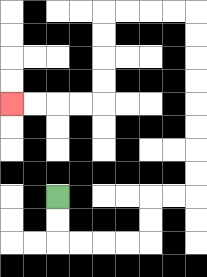{'start': '[2, 8]', 'end': '[0, 4]', 'path_directions': 'D,D,R,R,R,R,U,U,R,R,U,U,U,U,U,U,U,U,L,L,L,L,D,D,D,D,L,L,L,L', 'path_coordinates': '[[2, 8], [2, 9], [2, 10], [3, 10], [4, 10], [5, 10], [6, 10], [6, 9], [6, 8], [7, 8], [8, 8], [8, 7], [8, 6], [8, 5], [8, 4], [8, 3], [8, 2], [8, 1], [8, 0], [7, 0], [6, 0], [5, 0], [4, 0], [4, 1], [4, 2], [4, 3], [4, 4], [3, 4], [2, 4], [1, 4], [0, 4]]'}